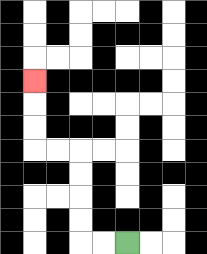{'start': '[5, 10]', 'end': '[1, 3]', 'path_directions': 'L,L,U,U,U,U,L,L,U,U,U', 'path_coordinates': '[[5, 10], [4, 10], [3, 10], [3, 9], [3, 8], [3, 7], [3, 6], [2, 6], [1, 6], [1, 5], [1, 4], [1, 3]]'}